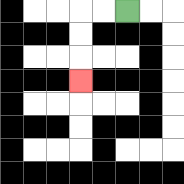{'start': '[5, 0]', 'end': '[3, 3]', 'path_directions': 'L,L,D,D,D', 'path_coordinates': '[[5, 0], [4, 0], [3, 0], [3, 1], [3, 2], [3, 3]]'}